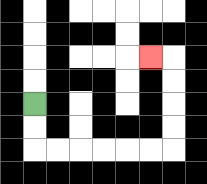{'start': '[1, 4]', 'end': '[6, 2]', 'path_directions': 'D,D,R,R,R,R,R,R,U,U,U,U,L', 'path_coordinates': '[[1, 4], [1, 5], [1, 6], [2, 6], [3, 6], [4, 6], [5, 6], [6, 6], [7, 6], [7, 5], [7, 4], [7, 3], [7, 2], [6, 2]]'}